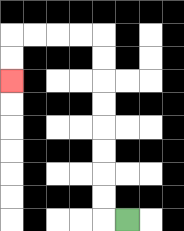{'start': '[5, 9]', 'end': '[0, 3]', 'path_directions': 'L,U,U,U,U,U,U,U,U,L,L,L,L,D,D', 'path_coordinates': '[[5, 9], [4, 9], [4, 8], [4, 7], [4, 6], [4, 5], [4, 4], [4, 3], [4, 2], [4, 1], [3, 1], [2, 1], [1, 1], [0, 1], [0, 2], [0, 3]]'}